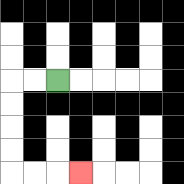{'start': '[2, 3]', 'end': '[3, 7]', 'path_directions': 'L,L,D,D,D,D,R,R,R', 'path_coordinates': '[[2, 3], [1, 3], [0, 3], [0, 4], [0, 5], [0, 6], [0, 7], [1, 7], [2, 7], [3, 7]]'}